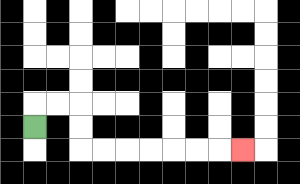{'start': '[1, 5]', 'end': '[10, 6]', 'path_directions': 'U,R,R,D,D,R,R,R,R,R,R,R', 'path_coordinates': '[[1, 5], [1, 4], [2, 4], [3, 4], [3, 5], [3, 6], [4, 6], [5, 6], [6, 6], [7, 6], [8, 6], [9, 6], [10, 6]]'}